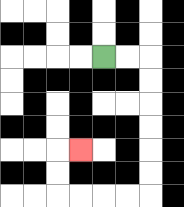{'start': '[4, 2]', 'end': '[3, 6]', 'path_directions': 'R,R,D,D,D,D,D,D,L,L,L,L,U,U,R', 'path_coordinates': '[[4, 2], [5, 2], [6, 2], [6, 3], [6, 4], [6, 5], [6, 6], [6, 7], [6, 8], [5, 8], [4, 8], [3, 8], [2, 8], [2, 7], [2, 6], [3, 6]]'}